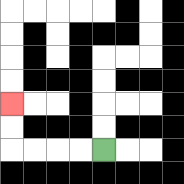{'start': '[4, 6]', 'end': '[0, 4]', 'path_directions': 'L,L,L,L,U,U', 'path_coordinates': '[[4, 6], [3, 6], [2, 6], [1, 6], [0, 6], [0, 5], [0, 4]]'}